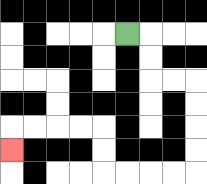{'start': '[5, 1]', 'end': '[0, 6]', 'path_directions': 'R,D,D,R,R,D,D,D,D,L,L,L,L,U,U,L,L,L,L,D', 'path_coordinates': '[[5, 1], [6, 1], [6, 2], [6, 3], [7, 3], [8, 3], [8, 4], [8, 5], [8, 6], [8, 7], [7, 7], [6, 7], [5, 7], [4, 7], [4, 6], [4, 5], [3, 5], [2, 5], [1, 5], [0, 5], [0, 6]]'}